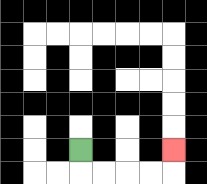{'start': '[3, 6]', 'end': '[7, 6]', 'path_directions': 'D,R,R,R,R,U', 'path_coordinates': '[[3, 6], [3, 7], [4, 7], [5, 7], [6, 7], [7, 7], [7, 6]]'}